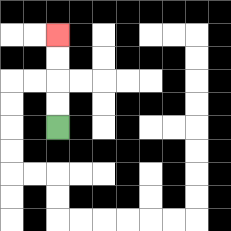{'start': '[2, 5]', 'end': '[2, 1]', 'path_directions': 'U,U,U,U', 'path_coordinates': '[[2, 5], [2, 4], [2, 3], [2, 2], [2, 1]]'}